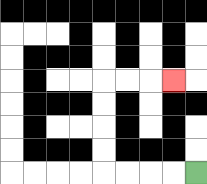{'start': '[8, 7]', 'end': '[7, 3]', 'path_directions': 'L,L,L,L,U,U,U,U,R,R,R', 'path_coordinates': '[[8, 7], [7, 7], [6, 7], [5, 7], [4, 7], [4, 6], [4, 5], [4, 4], [4, 3], [5, 3], [6, 3], [7, 3]]'}